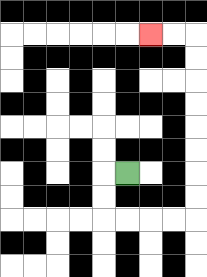{'start': '[5, 7]', 'end': '[6, 1]', 'path_directions': 'L,D,D,R,R,R,R,U,U,U,U,U,U,U,U,L,L', 'path_coordinates': '[[5, 7], [4, 7], [4, 8], [4, 9], [5, 9], [6, 9], [7, 9], [8, 9], [8, 8], [8, 7], [8, 6], [8, 5], [8, 4], [8, 3], [8, 2], [8, 1], [7, 1], [6, 1]]'}